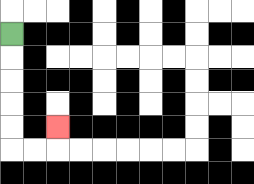{'start': '[0, 1]', 'end': '[2, 5]', 'path_directions': 'D,D,D,D,D,R,R,U', 'path_coordinates': '[[0, 1], [0, 2], [0, 3], [0, 4], [0, 5], [0, 6], [1, 6], [2, 6], [2, 5]]'}